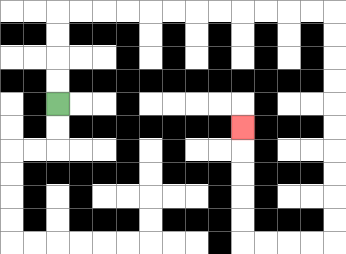{'start': '[2, 4]', 'end': '[10, 5]', 'path_directions': 'U,U,U,U,R,R,R,R,R,R,R,R,R,R,R,R,D,D,D,D,D,D,D,D,D,D,L,L,L,L,U,U,U,U,U', 'path_coordinates': '[[2, 4], [2, 3], [2, 2], [2, 1], [2, 0], [3, 0], [4, 0], [5, 0], [6, 0], [7, 0], [8, 0], [9, 0], [10, 0], [11, 0], [12, 0], [13, 0], [14, 0], [14, 1], [14, 2], [14, 3], [14, 4], [14, 5], [14, 6], [14, 7], [14, 8], [14, 9], [14, 10], [13, 10], [12, 10], [11, 10], [10, 10], [10, 9], [10, 8], [10, 7], [10, 6], [10, 5]]'}